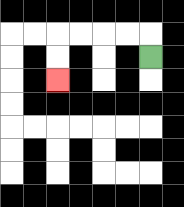{'start': '[6, 2]', 'end': '[2, 3]', 'path_directions': 'U,L,L,L,L,D,D', 'path_coordinates': '[[6, 2], [6, 1], [5, 1], [4, 1], [3, 1], [2, 1], [2, 2], [2, 3]]'}